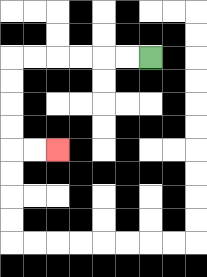{'start': '[6, 2]', 'end': '[2, 6]', 'path_directions': 'L,L,L,L,L,L,D,D,D,D,R,R', 'path_coordinates': '[[6, 2], [5, 2], [4, 2], [3, 2], [2, 2], [1, 2], [0, 2], [0, 3], [0, 4], [0, 5], [0, 6], [1, 6], [2, 6]]'}